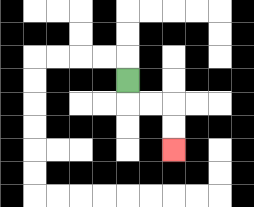{'start': '[5, 3]', 'end': '[7, 6]', 'path_directions': 'D,R,R,D,D', 'path_coordinates': '[[5, 3], [5, 4], [6, 4], [7, 4], [7, 5], [7, 6]]'}